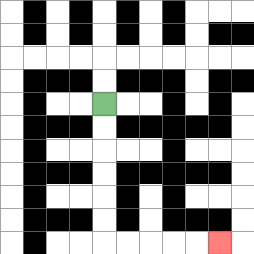{'start': '[4, 4]', 'end': '[9, 10]', 'path_directions': 'D,D,D,D,D,D,R,R,R,R,R', 'path_coordinates': '[[4, 4], [4, 5], [4, 6], [4, 7], [4, 8], [4, 9], [4, 10], [5, 10], [6, 10], [7, 10], [8, 10], [9, 10]]'}